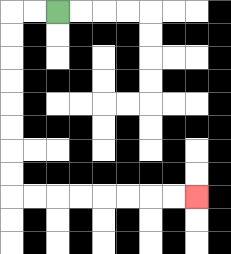{'start': '[2, 0]', 'end': '[8, 8]', 'path_directions': 'L,L,D,D,D,D,D,D,D,D,R,R,R,R,R,R,R,R', 'path_coordinates': '[[2, 0], [1, 0], [0, 0], [0, 1], [0, 2], [0, 3], [0, 4], [0, 5], [0, 6], [0, 7], [0, 8], [1, 8], [2, 8], [3, 8], [4, 8], [5, 8], [6, 8], [7, 8], [8, 8]]'}